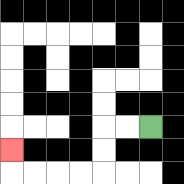{'start': '[6, 5]', 'end': '[0, 6]', 'path_directions': 'L,L,D,D,L,L,L,L,U', 'path_coordinates': '[[6, 5], [5, 5], [4, 5], [4, 6], [4, 7], [3, 7], [2, 7], [1, 7], [0, 7], [0, 6]]'}